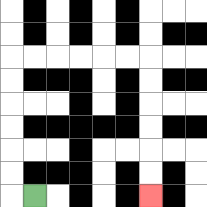{'start': '[1, 8]', 'end': '[6, 8]', 'path_directions': 'L,U,U,U,U,U,U,R,R,R,R,R,R,D,D,D,D,D,D', 'path_coordinates': '[[1, 8], [0, 8], [0, 7], [0, 6], [0, 5], [0, 4], [0, 3], [0, 2], [1, 2], [2, 2], [3, 2], [4, 2], [5, 2], [6, 2], [6, 3], [6, 4], [6, 5], [6, 6], [6, 7], [6, 8]]'}